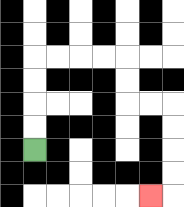{'start': '[1, 6]', 'end': '[6, 8]', 'path_directions': 'U,U,U,U,R,R,R,R,D,D,R,R,D,D,D,D,L', 'path_coordinates': '[[1, 6], [1, 5], [1, 4], [1, 3], [1, 2], [2, 2], [3, 2], [4, 2], [5, 2], [5, 3], [5, 4], [6, 4], [7, 4], [7, 5], [7, 6], [7, 7], [7, 8], [6, 8]]'}